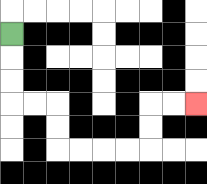{'start': '[0, 1]', 'end': '[8, 4]', 'path_directions': 'D,D,D,R,R,D,D,R,R,R,R,U,U,R,R', 'path_coordinates': '[[0, 1], [0, 2], [0, 3], [0, 4], [1, 4], [2, 4], [2, 5], [2, 6], [3, 6], [4, 6], [5, 6], [6, 6], [6, 5], [6, 4], [7, 4], [8, 4]]'}